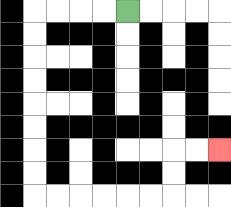{'start': '[5, 0]', 'end': '[9, 6]', 'path_directions': 'L,L,L,L,D,D,D,D,D,D,D,D,R,R,R,R,R,R,U,U,R,R', 'path_coordinates': '[[5, 0], [4, 0], [3, 0], [2, 0], [1, 0], [1, 1], [1, 2], [1, 3], [1, 4], [1, 5], [1, 6], [1, 7], [1, 8], [2, 8], [3, 8], [4, 8], [5, 8], [6, 8], [7, 8], [7, 7], [7, 6], [8, 6], [9, 6]]'}